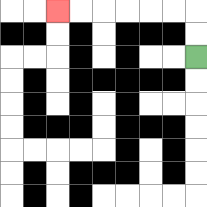{'start': '[8, 2]', 'end': '[2, 0]', 'path_directions': 'U,U,L,L,L,L,L,L', 'path_coordinates': '[[8, 2], [8, 1], [8, 0], [7, 0], [6, 0], [5, 0], [4, 0], [3, 0], [2, 0]]'}